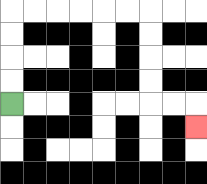{'start': '[0, 4]', 'end': '[8, 5]', 'path_directions': 'U,U,U,U,R,R,R,R,R,R,D,D,D,D,R,R,D', 'path_coordinates': '[[0, 4], [0, 3], [0, 2], [0, 1], [0, 0], [1, 0], [2, 0], [3, 0], [4, 0], [5, 0], [6, 0], [6, 1], [6, 2], [6, 3], [6, 4], [7, 4], [8, 4], [8, 5]]'}